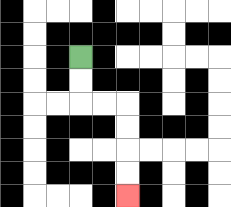{'start': '[3, 2]', 'end': '[5, 8]', 'path_directions': 'D,D,R,R,D,D,D,D', 'path_coordinates': '[[3, 2], [3, 3], [3, 4], [4, 4], [5, 4], [5, 5], [5, 6], [5, 7], [5, 8]]'}